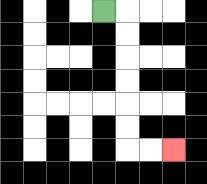{'start': '[4, 0]', 'end': '[7, 6]', 'path_directions': 'R,D,D,D,D,D,D,R,R', 'path_coordinates': '[[4, 0], [5, 0], [5, 1], [5, 2], [5, 3], [5, 4], [5, 5], [5, 6], [6, 6], [7, 6]]'}